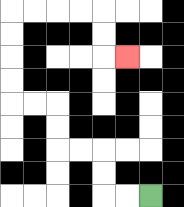{'start': '[6, 8]', 'end': '[5, 2]', 'path_directions': 'L,L,U,U,L,L,U,U,L,L,U,U,U,U,R,R,R,R,D,D,R', 'path_coordinates': '[[6, 8], [5, 8], [4, 8], [4, 7], [4, 6], [3, 6], [2, 6], [2, 5], [2, 4], [1, 4], [0, 4], [0, 3], [0, 2], [0, 1], [0, 0], [1, 0], [2, 0], [3, 0], [4, 0], [4, 1], [4, 2], [5, 2]]'}